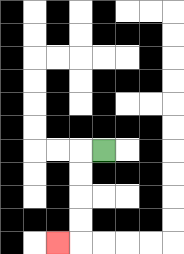{'start': '[4, 6]', 'end': '[2, 10]', 'path_directions': 'L,D,D,D,D,L', 'path_coordinates': '[[4, 6], [3, 6], [3, 7], [3, 8], [3, 9], [3, 10], [2, 10]]'}